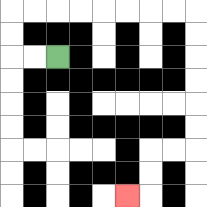{'start': '[2, 2]', 'end': '[5, 8]', 'path_directions': 'L,L,U,U,R,R,R,R,R,R,R,R,D,D,D,D,D,D,L,L,D,D,L', 'path_coordinates': '[[2, 2], [1, 2], [0, 2], [0, 1], [0, 0], [1, 0], [2, 0], [3, 0], [4, 0], [5, 0], [6, 0], [7, 0], [8, 0], [8, 1], [8, 2], [8, 3], [8, 4], [8, 5], [8, 6], [7, 6], [6, 6], [6, 7], [6, 8], [5, 8]]'}